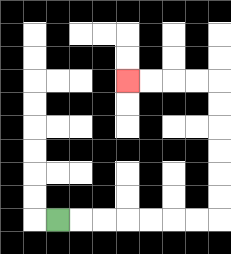{'start': '[2, 9]', 'end': '[5, 3]', 'path_directions': 'R,R,R,R,R,R,R,U,U,U,U,U,U,L,L,L,L', 'path_coordinates': '[[2, 9], [3, 9], [4, 9], [5, 9], [6, 9], [7, 9], [8, 9], [9, 9], [9, 8], [9, 7], [9, 6], [9, 5], [9, 4], [9, 3], [8, 3], [7, 3], [6, 3], [5, 3]]'}